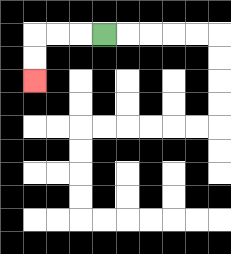{'start': '[4, 1]', 'end': '[1, 3]', 'path_directions': 'L,L,L,D,D', 'path_coordinates': '[[4, 1], [3, 1], [2, 1], [1, 1], [1, 2], [1, 3]]'}